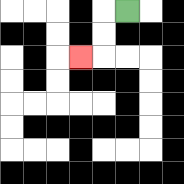{'start': '[5, 0]', 'end': '[3, 2]', 'path_directions': 'L,D,D,L', 'path_coordinates': '[[5, 0], [4, 0], [4, 1], [4, 2], [3, 2]]'}